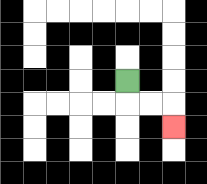{'start': '[5, 3]', 'end': '[7, 5]', 'path_directions': 'D,R,R,D', 'path_coordinates': '[[5, 3], [5, 4], [6, 4], [7, 4], [7, 5]]'}